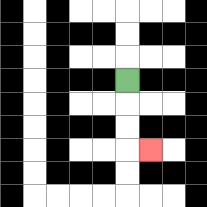{'start': '[5, 3]', 'end': '[6, 6]', 'path_directions': 'D,D,D,R', 'path_coordinates': '[[5, 3], [5, 4], [5, 5], [5, 6], [6, 6]]'}